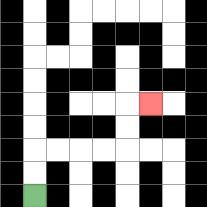{'start': '[1, 8]', 'end': '[6, 4]', 'path_directions': 'U,U,R,R,R,R,U,U,R', 'path_coordinates': '[[1, 8], [1, 7], [1, 6], [2, 6], [3, 6], [4, 6], [5, 6], [5, 5], [5, 4], [6, 4]]'}